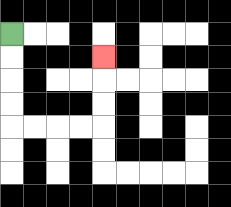{'start': '[0, 1]', 'end': '[4, 2]', 'path_directions': 'D,D,D,D,R,R,R,R,U,U,U', 'path_coordinates': '[[0, 1], [0, 2], [0, 3], [0, 4], [0, 5], [1, 5], [2, 5], [3, 5], [4, 5], [4, 4], [4, 3], [4, 2]]'}